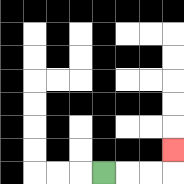{'start': '[4, 7]', 'end': '[7, 6]', 'path_directions': 'R,R,R,U', 'path_coordinates': '[[4, 7], [5, 7], [6, 7], [7, 7], [7, 6]]'}